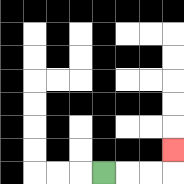{'start': '[4, 7]', 'end': '[7, 6]', 'path_directions': 'R,R,R,U', 'path_coordinates': '[[4, 7], [5, 7], [6, 7], [7, 7], [7, 6]]'}